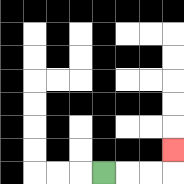{'start': '[4, 7]', 'end': '[7, 6]', 'path_directions': 'R,R,R,U', 'path_coordinates': '[[4, 7], [5, 7], [6, 7], [7, 7], [7, 6]]'}